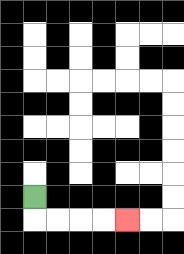{'start': '[1, 8]', 'end': '[5, 9]', 'path_directions': 'D,R,R,R,R', 'path_coordinates': '[[1, 8], [1, 9], [2, 9], [3, 9], [4, 9], [5, 9]]'}